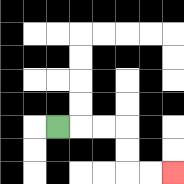{'start': '[2, 5]', 'end': '[7, 7]', 'path_directions': 'R,R,R,D,D,R,R', 'path_coordinates': '[[2, 5], [3, 5], [4, 5], [5, 5], [5, 6], [5, 7], [6, 7], [7, 7]]'}